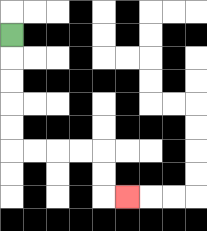{'start': '[0, 1]', 'end': '[5, 8]', 'path_directions': 'D,D,D,D,D,R,R,R,R,D,D,R', 'path_coordinates': '[[0, 1], [0, 2], [0, 3], [0, 4], [0, 5], [0, 6], [1, 6], [2, 6], [3, 6], [4, 6], [4, 7], [4, 8], [5, 8]]'}